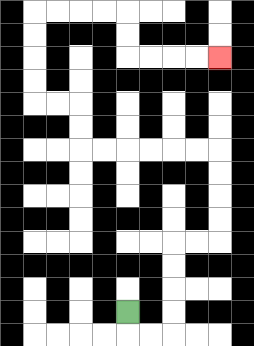{'start': '[5, 13]', 'end': '[9, 2]', 'path_directions': 'D,R,R,U,U,U,U,R,R,U,U,U,U,L,L,L,L,L,L,U,U,L,L,U,U,U,U,R,R,R,R,D,D,R,R,R,R', 'path_coordinates': '[[5, 13], [5, 14], [6, 14], [7, 14], [7, 13], [7, 12], [7, 11], [7, 10], [8, 10], [9, 10], [9, 9], [9, 8], [9, 7], [9, 6], [8, 6], [7, 6], [6, 6], [5, 6], [4, 6], [3, 6], [3, 5], [3, 4], [2, 4], [1, 4], [1, 3], [1, 2], [1, 1], [1, 0], [2, 0], [3, 0], [4, 0], [5, 0], [5, 1], [5, 2], [6, 2], [7, 2], [8, 2], [9, 2]]'}